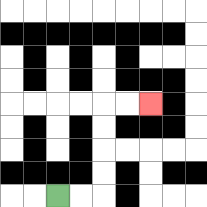{'start': '[2, 8]', 'end': '[6, 4]', 'path_directions': 'R,R,U,U,U,U,R,R', 'path_coordinates': '[[2, 8], [3, 8], [4, 8], [4, 7], [4, 6], [4, 5], [4, 4], [5, 4], [6, 4]]'}